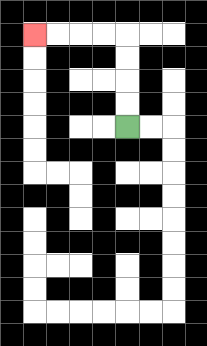{'start': '[5, 5]', 'end': '[1, 1]', 'path_directions': 'U,U,U,U,L,L,L,L', 'path_coordinates': '[[5, 5], [5, 4], [5, 3], [5, 2], [5, 1], [4, 1], [3, 1], [2, 1], [1, 1]]'}